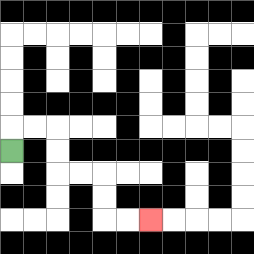{'start': '[0, 6]', 'end': '[6, 9]', 'path_directions': 'U,R,R,D,D,R,R,D,D,R,R', 'path_coordinates': '[[0, 6], [0, 5], [1, 5], [2, 5], [2, 6], [2, 7], [3, 7], [4, 7], [4, 8], [4, 9], [5, 9], [6, 9]]'}